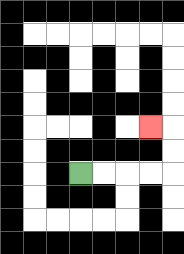{'start': '[3, 7]', 'end': '[6, 5]', 'path_directions': 'R,R,R,R,U,U,L', 'path_coordinates': '[[3, 7], [4, 7], [5, 7], [6, 7], [7, 7], [7, 6], [7, 5], [6, 5]]'}